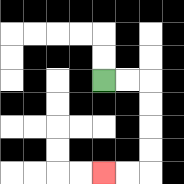{'start': '[4, 3]', 'end': '[4, 7]', 'path_directions': 'R,R,D,D,D,D,L,L', 'path_coordinates': '[[4, 3], [5, 3], [6, 3], [6, 4], [6, 5], [6, 6], [6, 7], [5, 7], [4, 7]]'}